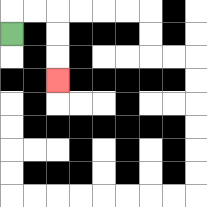{'start': '[0, 1]', 'end': '[2, 3]', 'path_directions': 'U,R,R,D,D,D', 'path_coordinates': '[[0, 1], [0, 0], [1, 0], [2, 0], [2, 1], [2, 2], [2, 3]]'}